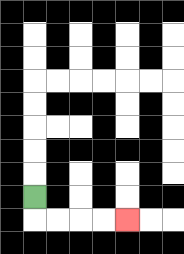{'start': '[1, 8]', 'end': '[5, 9]', 'path_directions': 'D,R,R,R,R', 'path_coordinates': '[[1, 8], [1, 9], [2, 9], [3, 9], [4, 9], [5, 9]]'}